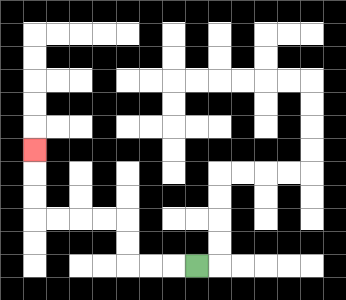{'start': '[8, 11]', 'end': '[1, 6]', 'path_directions': 'L,L,L,U,U,L,L,L,L,U,U,U', 'path_coordinates': '[[8, 11], [7, 11], [6, 11], [5, 11], [5, 10], [5, 9], [4, 9], [3, 9], [2, 9], [1, 9], [1, 8], [1, 7], [1, 6]]'}